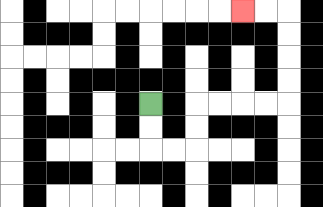{'start': '[6, 4]', 'end': '[10, 0]', 'path_directions': 'D,D,R,R,U,U,R,R,R,R,U,U,U,U,L,L', 'path_coordinates': '[[6, 4], [6, 5], [6, 6], [7, 6], [8, 6], [8, 5], [8, 4], [9, 4], [10, 4], [11, 4], [12, 4], [12, 3], [12, 2], [12, 1], [12, 0], [11, 0], [10, 0]]'}